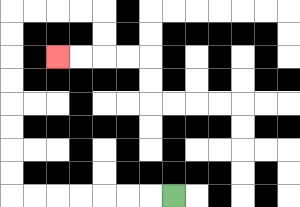{'start': '[7, 8]', 'end': '[2, 2]', 'path_directions': 'L,L,L,L,L,L,L,U,U,U,U,U,U,U,U,R,R,R,R,D,D,L,L', 'path_coordinates': '[[7, 8], [6, 8], [5, 8], [4, 8], [3, 8], [2, 8], [1, 8], [0, 8], [0, 7], [0, 6], [0, 5], [0, 4], [0, 3], [0, 2], [0, 1], [0, 0], [1, 0], [2, 0], [3, 0], [4, 0], [4, 1], [4, 2], [3, 2], [2, 2]]'}